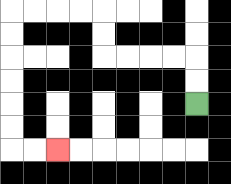{'start': '[8, 4]', 'end': '[2, 6]', 'path_directions': 'U,U,L,L,L,L,U,U,L,L,L,L,D,D,D,D,D,D,R,R', 'path_coordinates': '[[8, 4], [8, 3], [8, 2], [7, 2], [6, 2], [5, 2], [4, 2], [4, 1], [4, 0], [3, 0], [2, 0], [1, 0], [0, 0], [0, 1], [0, 2], [0, 3], [0, 4], [0, 5], [0, 6], [1, 6], [2, 6]]'}